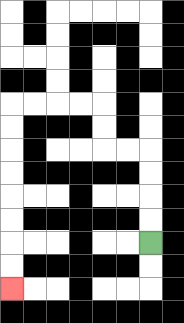{'start': '[6, 10]', 'end': '[0, 12]', 'path_directions': 'U,U,U,U,L,L,U,U,L,L,L,L,D,D,D,D,D,D,D,D', 'path_coordinates': '[[6, 10], [6, 9], [6, 8], [6, 7], [6, 6], [5, 6], [4, 6], [4, 5], [4, 4], [3, 4], [2, 4], [1, 4], [0, 4], [0, 5], [0, 6], [0, 7], [0, 8], [0, 9], [0, 10], [0, 11], [0, 12]]'}